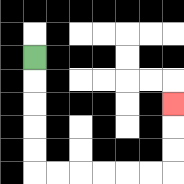{'start': '[1, 2]', 'end': '[7, 4]', 'path_directions': 'D,D,D,D,D,R,R,R,R,R,R,U,U,U', 'path_coordinates': '[[1, 2], [1, 3], [1, 4], [1, 5], [1, 6], [1, 7], [2, 7], [3, 7], [4, 7], [5, 7], [6, 7], [7, 7], [7, 6], [7, 5], [7, 4]]'}